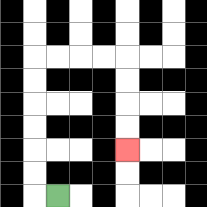{'start': '[2, 8]', 'end': '[5, 6]', 'path_directions': 'L,U,U,U,U,U,U,R,R,R,R,D,D,D,D', 'path_coordinates': '[[2, 8], [1, 8], [1, 7], [1, 6], [1, 5], [1, 4], [1, 3], [1, 2], [2, 2], [3, 2], [4, 2], [5, 2], [5, 3], [5, 4], [5, 5], [5, 6]]'}